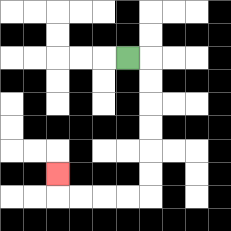{'start': '[5, 2]', 'end': '[2, 7]', 'path_directions': 'R,D,D,D,D,D,D,L,L,L,L,U', 'path_coordinates': '[[5, 2], [6, 2], [6, 3], [6, 4], [6, 5], [6, 6], [6, 7], [6, 8], [5, 8], [4, 8], [3, 8], [2, 8], [2, 7]]'}